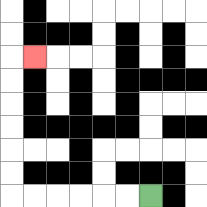{'start': '[6, 8]', 'end': '[1, 2]', 'path_directions': 'L,L,L,L,L,L,U,U,U,U,U,U,R', 'path_coordinates': '[[6, 8], [5, 8], [4, 8], [3, 8], [2, 8], [1, 8], [0, 8], [0, 7], [0, 6], [0, 5], [0, 4], [0, 3], [0, 2], [1, 2]]'}